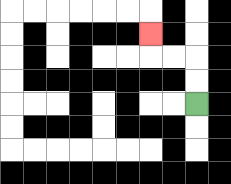{'start': '[8, 4]', 'end': '[6, 1]', 'path_directions': 'U,U,L,L,U', 'path_coordinates': '[[8, 4], [8, 3], [8, 2], [7, 2], [6, 2], [6, 1]]'}